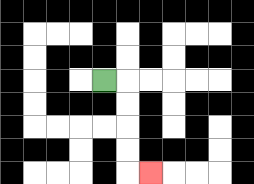{'start': '[4, 3]', 'end': '[6, 7]', 'path_directions': 'R,D,D,D,D,R', 'path_coordinates': '[[4, 3], [5, 3], [5, 4], [5, 5], [5, 6], [5, 7], [6, 7]]'}